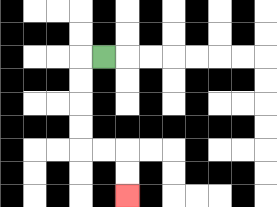{'start': '[4, 2]', 'end': '[5, 8]', 'path_directions': 'L,D,D,D,D,R,R,D,D', 'path_coordinates': '[[4, 2], [3, 2], [3, 3], [3, 4], [3, 5], [3, 6], [4, 6], [5, 6], [5, 7], [5, 8]]'}